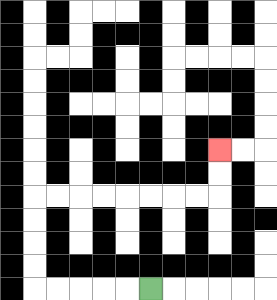{'start': '[6, 12]', 'end': '[9, 6]', 'path_directions': 'L,L,L,L,L,U,U,U,U,R,R,R,R,R,R,R,R,U,U', 'path_coordinates': '[[6, 12], [5, 12], [4, 12], [3, 12], [2, 12], [1, 12], [1, 11], [1, 10], [1, 9], [1, 8], [2, 8], [3, 8], [4, 8], [5, 8], [6, 8], [7, 8], [8, 8], [9, 8], [9, 7], [9, 6]]'}